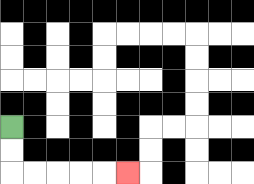{'start': '[0, 5]', 'end': '[5, 7]', 'path_directions': 'D,D,R,R,R,R,R', 'path_coordinates': '[[0, 5], [0, 6], [0, 7], [1, 7], [2, 7], [3, 7], [4, 7], [5, 7]]'}